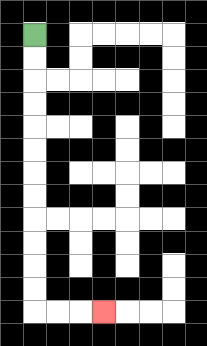{'start': '[1, 1]', 'end': '[4, 13]', 'path_directions': 'D,D,D,D,D,D,D,D,D,D,D,D,R,R,R', 'path_coordinates': '[[1, 1], [1, 2], [1, 3], [1, 4], [1, 5], [1, 6], [1, 7], [1, 8], [1, 9], [1, 10], [1, 11], [1, 12], [1, 13], [2, 13], [3, 13], [4, 13]]'}